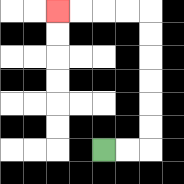{'start': '[4, 6]', 'end': '[2, 0]', 'path_directions': 'R,R,U,U,U,U,U,U,L,L,L,L', 'path_coordinates': '[[4, 6], [5, 6], [6, 6], [6, 5], [6, 4], [6, 3], [6, 2], [6, 1], [6, 0], [5, 0], [4, 0], [3, 0], [2, 0]]'}